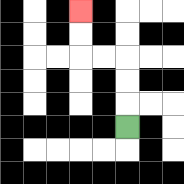{'start': '[5, 5]', 'end': '[3, 0]', 'path_directions': 'U,U,U,L,L,U,U', 'path_coordinates': '[[5, 5], [5, 4], [5, 3], [5, 2], [4, 2], [3, 2], [3, 1], [3, 0]]'}